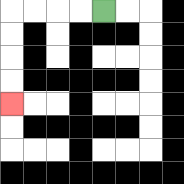{'start': '[4, 0]', 'end': '[0, 4]', 'path_directions': 'L,L,L,L,D,D,D,D', 'path_coordinates': '[[4, 0], [3, 0], [2, 0], [1, 0], [0, 0], [0, 1], [0, 2], [0, 3], [0, 4]]'}